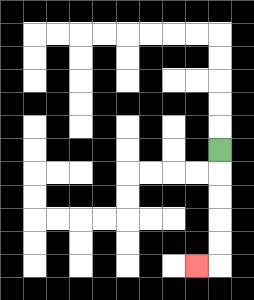{'start': '[9, 6]', 'end': '[8, 11]', 'path_directions': 'D,D,D,D,D,L', 'path_coordinates': '[[9, 6], [9, 7], [9, 8], [9, 9], [9, 10], [9, 11], [8, 11]]'}